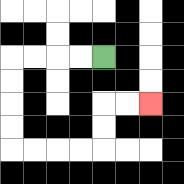{'start': '[4, 2]', 'end': '[6, 4]', 'path_directions': 'L,L,L,L,D,D,D,D,R,R,R,R,U,U,R,R', 'path_coordinates': '[[4, 2], [3, 2], [2, 2], [1, 2], [0, 2], [0, 3], [0, 4], [0, 5], [0, 6], [1, 6], [2, 6], [3, 6], [4, 6], [4, 5], [4, 4], [5, 4], [6, 4]]'}